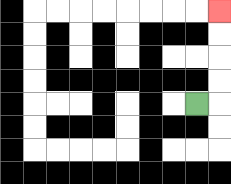{'start': '[8, 4]', 'end': '[9, 0]', 'path_directions': 'R,U,U,U,U', 'path_coordinates': '[[8, 4], [9, 4], [9, 3], [9, 2], [9, 1], [9, 0]]'}